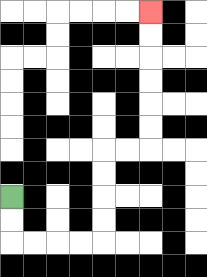{'start': '[0, 8]', 'end': '[6, 0]', 'path_directions': 'D,D,R,R,R,R,U,U,U,U,R,R,U,U,U,U,U,U', 'path_coordinates': '[[0, 8], [0, 9], [0, 10], [1, 10], [2, 10], [3, 10], [4, 10], [4, 9], [4, 8], [4, 7], [4, 6], [5, 6], [6, 6], [6, 5], [6, 4], [6, 3], [6, 2], [6, 1], [6, 0]]'}